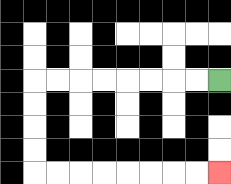{'start': '[9, 3]', 'end': '[9, 7]', 'path_directions': 'L,L,L,L,L,L,L,L,D,D,D,D,R,R,R,R,R,R,R,R', 'path_coordinates': '[[9, 3], [8, 3], [7, 3], [6, 3], [5, 3], [4, 3], [3, 3], [2, 3], [1, 3], [1, 4], [1, 5], [1, 6], [1, 7], [2, 7], [3, 7], [4, 7], [5, 7], [6, 7], [7, 7], [8, 7], [9, 7]]'}